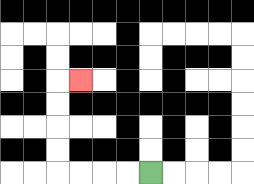{'start': '[6, 7]', 'end': '[3, 3]', 'path_directions': 'L,L,L,L,U,U,U,U,R', 'path_coordinates': '[[6, 7], [5, 7], [4, 7], [3, 7], [2, 7], [2, 6], [2, 5], [2, 4], [2, 3], [3, 3]]'}